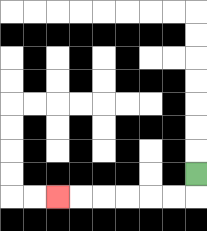{'start': '[8, 7]', 'end': '[2, 8]', 'path_directions': 'D,L,L,L,L,L,L', 'path_coordinates': '[[8, 7], [8, 8], [7, 8], [6, 8], [5, 8], [4, 8], [3, 8], [2, 8]]'}